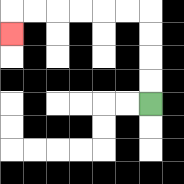{'start': '[6, 4]', 'end': '[0, 1]', 'path_directions': 'U,U,U,U,L,L,L,L,L,L,D', 'path_coordinates': '[[6, 4], [6, 3], [6, 2], [6, 1], [6, 0], [5, 0], [4, 0], [3, 0], [2, 0], [1, 0], [0, 0], [0, 1]]'}